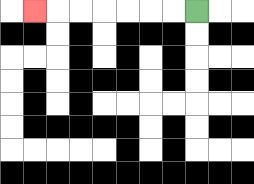{'start': '[8, 0]', 'end': '[1, 0]', 'path_directions': 'L,L,L,L,L,L,L', 'path_coordinates': '[[8, 0], [7, 0], [6, 0], [5, 0], [4, 0], [3, 0], [2, 0], [1, 0]]'}